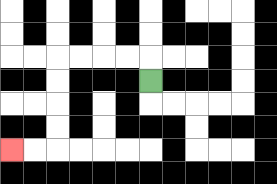{'start': '[6, 3]', 'end': '[0, 6]', 'path_directions': 'U,L,L,L,L,D,D,D,D,L,L', 'path_coordinates': '[[6, 3], [6, 2], [5, 2], [4, 2], [3, 2], [2, 2], [2, 3], [2, 4], [2, 5], [2, 6], [1, 6], [0, 6]]'}